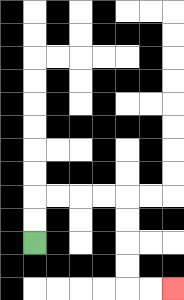{'start': '[1, 10]', 'end': '[7, 12]', 'path_directions': 'U,U,R,R,R,R,D,D,D,D,R,R', 'path_coordinates': '[[1, 10], [1, 9], [1, 8], [2, 8], [3, 8], [4, 8], [5, 8], [5, 9], [5, 10], [5, 11], [5, 12], [6, 12], [7, 12]]'}